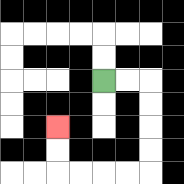{'start': '[4, 3]', 'end': '[2, 5]', 'path_directions': 'R,R,D,D,D,D,L,L,L,L,U,U', 'path_coordinates': '[[4, 3], [5, 3], [6, 3], [6, 4], [6, 5], [6, 6], [6, 7], [5, 7], [4, 7], [3, 7], [2, 7], [2, 6], [2, 5]]'}